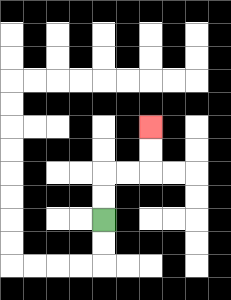{'start': '[4, 9]', 'end': '[6, 5]', 'path_directions': 'U,U,R,R,U,U', 'path_coordinates': '[[4, 9], [4, 8], [4, 7], [5, 7], [6, 7], [6, 6], [6, 5]]'}